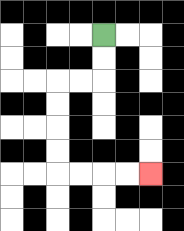{'start': '[4, 1]', 'end': '[6, 7]', 'path_directions': 'D,D,L,L,D,D,D,D,R,R,R,R', 'path_coordinates': '[[4, 1], [4, 2], [4, 3], [3, 3], [2, 3], [2, 4], [2, 5], [2, 6], [2, 7], [3, 7], [4, 7], [5, 7], [6, 7]]'}